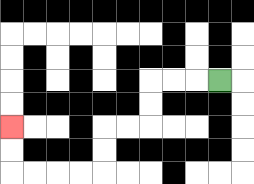{'start': '[9, 3]', 'end': '[0, 5]', 'path_directions': 'L,L,L,D,D,L,L,D,D,L,L,L,L,U,U', 'path_coordinates': '[[9, 3], [8, 3], [7, 3], [6, 3], [6, 4], [6, 5], [5, 5], [4, 5], [4, 6], [4, 7], [3, 7], [2, 7], [1, 7], [0, 7], [0, 6], [0, 5]]'}